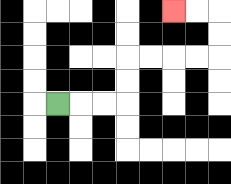{'start': '[2, 4]', 'end': '[7, 0]', 'path_directions': 'R,R,R,U,U,R,R,R,R,U,U,L,L', 'path_coordinates': '[[2, 4], [3, 4], [4, 4], [5, 4], [5, 3], [5, 2], [6, 2], [7, 2], [8, 2], [9, 2], [9, 1], [9, 0], [8, 0], [7, 0]]'}